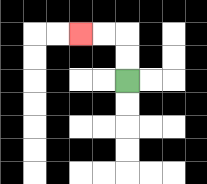{'start': '[5, 3]', 'end': '[3, 1]', 'path_directions': 'U,U,L,L', 'path_coordinates': '[[5, 3], [5, 2], [5, 1], [4, 1], [3, 1]]'}